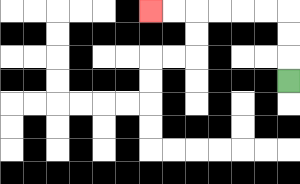{'start': '[12, 3]', 'end': '[6, 0]', 'path_directions': 'U,U,U,L,L,L,L,L,L', 'path_coordinates': '[[12, 3], [12, 2], [12, 1], [12, 0], [11, 0], [10, 0], [9, 0], [8, 0], [7, 0], [6, 0]]'}